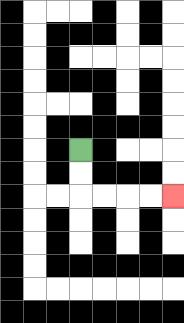{'start': '[3, 6]', 'end': '[7, 8]', 'path_directions': 'D,D,R,R,R,R', 'path_coordinates': '[[3, 6], [3, 7], [3, 8], [4, 8], [5, 8], [6, 8], [7, 8]]'}